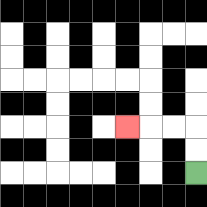{'start': '[8, 7]', 'end': '[5, 5]', 'path_directions': 'U,U,L,L,L', 'path_coordinates': '[[8, 7], [8, 6], [8, 5], [7, 5], [6, 5], [5, 5]]'}